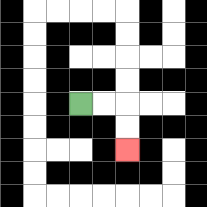{'start': '[3, 4]', 'end': '[5, 6]', 'path_directions': 'R,R,D,D', 'path_coordinates': '[[3, 4], [4, 4], [5, 4], [5, 5], [5, 6]]'}